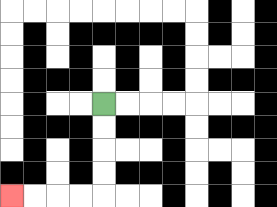{'start': '[4, 4]', 'end': '[0, 8]', 'path_directions': 'D,D,D,D,L,L,L,L', 'path_coordinates': '[[4, 4], [4, 5], [4, 6], [4, 7], [4, 8], [3, 8], [2, 8], [1, 8], [0, 8]]'}